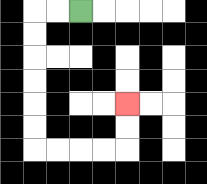{'start': '[3, 0]', 'end': '[5, 4]', 'path_directions': 'L,L,D,D,D,D,D,D,R,R,R,R,U,U', 'path_coordinates': '[[3, 0], [2, 0], [1, 0], [1, 1], [1, 2], [1, 3], [1, 4], [1, 5], [1, 6], [2, 6], [3, 6], [4, 6], [5, 6], [5, 5], [5, 4]]'}